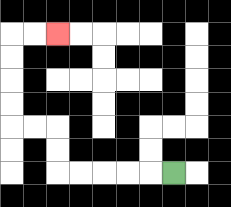{'start': '[7, 7]', 'end': '[2, 1]', 'path_directions': 'L,L,L,L,L,U,U,L,L,U,U,U,U,R,R', 'path_coordinates': '[[7, 7], [6, 7], [5, 7], [4, 7], [3, 7], [2, 7], [2, 6], [2, 5], [1, 5], [0, 5], [0, 4], [0, 3], [0, 2], [0, 1], [1, 1], [2, 1]]'}